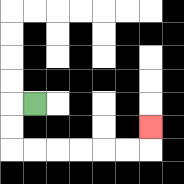{'start': '[1, 4]', 'end': '[6, 5]', 'path_directions': 'L,D,D,R,R,R,R,R,R,U', 'path_coordinates': '[[1, 4], [0, 4], [0, 5], [0, 6], [1, 6], [2, 6], [3, 6], [4, 6], [5, 6], [6, 6], [6, 5]]'}